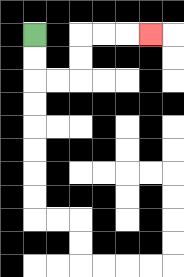{'start': '[1, 1]', 'end': '[6, 1]', 'path_directions': 'D,D,R,R,U,U,R,R,R', 'path_coordinates': '[[1, 1], [1, 2], [1, 3], [2, 3], [3, 3], [3, 2], [3, 1], [4, 1], [5, 1], [6, 1]]'}